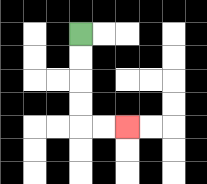{'start': '[3, 1]', 'end': '[5, 5]', 'path_directions': 'D,D,D,D,R,R', 'path_coordinates': '[[3, 1], [3, 2], [3, 3], [3, 4], [3, 5], [4, 5], [5, 5]]'}